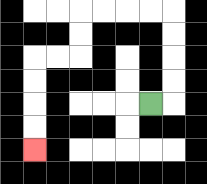{'start': '[6, 4]', 'end': '[1, 6]', 'path_directions': 'R,U,U,U,U,L,L,L,L,D,D,L,L,D,D,D,D', 'path_coordinates': '[[6, 4], [7, 4], [7, 3], [7, 2], [7, 1], [7, 0], [6, 0], [5, 0], [4, 0], [3, 0], [3, 1], [3, 2], [2, 2], [1, 2], [1, 3], [1, 4], [1, 5], [1, 6]]'}